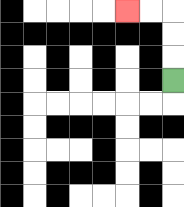{'start': '[7, 3]', 'end': '[5, 0]', 'path_directions': 'U,U,U,L,L', 'path_coordinates': '[[7, 3], [7, 2], [7, 1], [7, 0], [6, 0], [5, 0]]'}